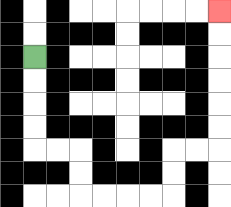{'start': '[1, 2]', 'end': '[9, 0]', 'path_directions': 'D,D,D,D,R,R,D,D,R,R,R,R,U,U,R,R,U,U,U,U,U,U', 'path_coordinates': '[[1, 2], [1, 3], [1, 4], [1, 5], [1, 6], [2, 6], [3, 6], [3, 7], [3, 8], [4, 8], [5, 8], [6, 8], [7, 8], [7, 7], [7, 6], [8, 6], [9, 6], [9, 5], [9, 4], [9, 3], [9, 2], [9, 1], [9, 0]]'}